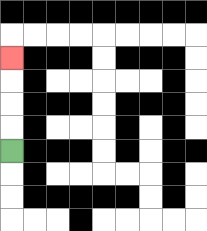{'start': '[0, 6]', 'end': '[0, 2]', 'path_directions': 'U,U,U,U', 'path_coordinates': '[[0, 6], [0, 5], [0, 4], [0, 3], [0, 2]]'}